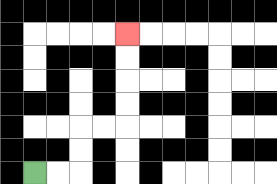{'start': '[1, 7]', 'end': '[5, 1]', 'path_directions': 'R,R,U,U,R,R,U,U,U,U', 'path_coordinates': '[[1, 7], [2, 7], [3, 7], [3, 6], [3, 5], [4, 5], [5, 5], [5, 4], [5, 3], [5, 2], [5, 1]]'}